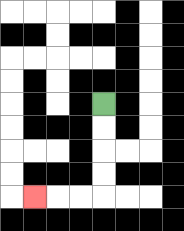{'start': '[4, 4]', 'end': '[1, 8]', 'path_directions': 'D,D,D,D,L,L,L', 'path_coordinates': '[[4, 4], [4, 5], [4, 6], [4, 7], [4, 8], [3, 8], [2, 8], [1, 8]]'}